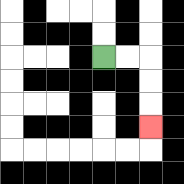{'start': '[4, 2]', 'end': '[6, 5]', 'path_directions': 'R,R,D,D,D', 'path_coordinates': '[[4, 2], [5, 2], [6, 2], [6, 3], [6, 4], [6, 5]]'}